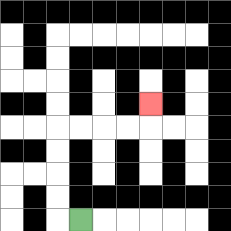{'start': '[3, 9]', 'end': '[6, 4]', 'path_directions': 'L,U,U,U,U,R,R,R,R,U', 'path_coordinates': '[[3, 9], [2, 9], [2, 8], [2, 7], [2, 6], [2, 5], [3, 5], [4, 5], [5, 5], [6, 5], [6, 4]]'}